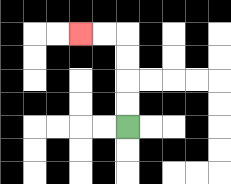{'start': '[5, 5]', 'end': '[3, 1]', 'path_directions': 'U,U,U,U,L,L', 'path_coordinates': '[[5, 5], [5, 4], [5, 3], [5, 2], [5, 1], [4, 1], [3, 1]]'}